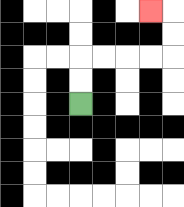{'start': '[3, 4]', 'end': '[6, 0]', 'path_directions': 'U,U,R,R,R,R,U,U,L', 'path_coordinates': '[[3, 4], [3, 3], [3, 2], [4, 2], [5, 2], [6, 2], [7, 2], [7, 1], [7, 0], [6, 0]]'}